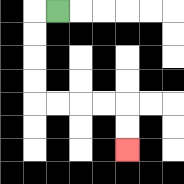{'start': '[2, 0]', 'end': '[5, 6]', 'path_directions': 'L,D,D,D,D,R,R,R,R,D,D', 'path_coordinates': '[[2, 0], [1, 0], [1, 1], [1, 2], [1, 3], [1, 4], [2, 4], [3, 4], [4, 4], [5, 4], [5, 5], [5, 6]]'}